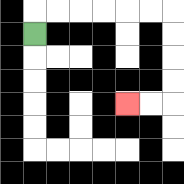{'start': '[1, 1]', 'end': '[5, 4]', 'path_directions': 'U,R,R,R,R,R,R,D,D,D,D,L,L', 'path_coordinates': '[[1, 1], [1, 0], [2, 0], [3, 0], [4, 0], [5, 0], [6, 0], [7, 0], [7, 1], [7, 2], [7, 3], [7, 4], [6, 4], [5, 4]]'}